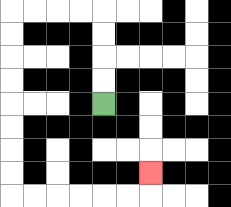{'start': '[4, 4]', 'end': '[6, 7]', 'path_directions': 'U,U,U,U,L,L,L,L,D,D,D,D,D,D,D,D,R,R,R,R,R,R,U', 'path_coordinates': '[[4, 4], [4, 3], [4, 2], [4, 1], [4, 0], [3, 0], [2, 0], [1, 0], [0, 0], [0, 1], [0, 2], [0, 3], [0, 4], [0, 5], [0, 6], [0, 7], [0, 8], [1, 8], [2, 8], [3, 8], [4, 8], [5, 8], [6, 8], [6, 7]]'}